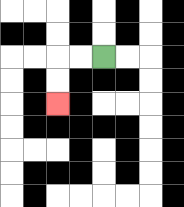{'start': '[4, 2]', 'end': '[2, 4]', 'path_directions': 'L,L,D,D', 'path_coordinates': '[[4, 2], [3, 2], [2, 2], [2, 3], [2, 4]]'}